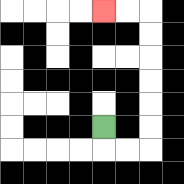{'start': '[4, 5]', 'end': '[4, 0]', 'path_directions': 'D,R,R,U,U,U,U,U,U,L,L', 'path_coordinates': '[[4, 5], [4, 6], [5, 6], [6, 6], [6, 5], [6, 4], [6, 3], [6, 2], [6, 1], [6, 0], [5, 0], [4, 0]]'}